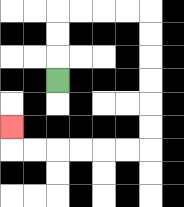{'start': '[2, 3]', 'end': '[0, 5]', 'path_directions': 'U,U,U,R,R,R,R,D,D,D,D,D,D,L,L,L,L,L,L,U', 'path_coordinates': '[[2, 3], [2, 2], [2, 1], [2, 0], [3, 0], [4, 0], [5, 0], [6, 0], [6, 1], [6, 2], [6, 3], [6, 4], [6, 5], [6, 6], [5, 6], [4, 6], [3, 6], [2, 6], [1, 6], [0, 6], [0, 5]]'}